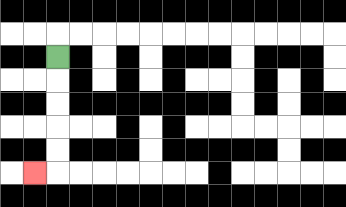{'start': '[2, 2]', 'end': '[1, 7]', 'path_directions': 'D,D,D,D,D,L', 'path_coordinates': '[[2, 2], [2, 3], [2, 4], [2, 5], [2, 6], [2, 7], [1, 7]]'}